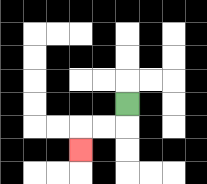{'start': '[5, 4]', 'end': '[3, 6]', 'path_directions': 'D,L,L,D', 'path_coordinates': '[[5, 4], [5, 5], [4, 5], [3, 5], [3, 6]]'}